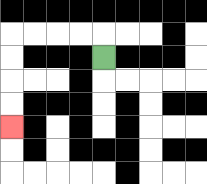{'start': '[4, 2]', 'end': '[0, 5]', 'path_directions': 'U,L,L,L,L,D,D,D,D', 'path_coordinates': '[[4, 2], [4, 1], [3, 1], [2, 1], [1, 1], [0, 1], [0, 2], [0, 3], [0, 4], [0, 5]]'}